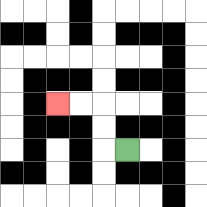{'start': '[5, 6]', 'end': '[2, 4]', 'path_directions': 'L,U,U,L,L', 'path_coordinates': '[[5, 6], [4, 6], [4, 5], [4, 4], [3, 4], [2, 4]]'}